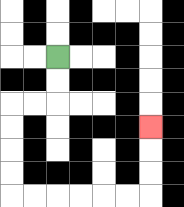{'start': '[2, 2]', 'end': '[6, 5]', 'path_directions': 'D,D,L,L,D,D,D,D,R,R,R,R,R,R,U,U,U', 'path_coordinates': '[[2, 2], [2, 3], [2, 4], [1, 4], [0, 4], [0, 5], [0, 6], [0, 7], [0, 8], [1, 8], [2, 8], [3, 8], [4, 8], [5, 8], [6, 8], [6, 7], [6, 6], [6, 5]]'}